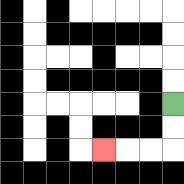{'start': '[7, 4]', 'end': '[4, 6]', 'path_directions': 'D,D,L,L,L', 'path_coordinates': '[[7, 4], [7, 5], [7, 6], [6, 6], [5, 6], [4, 6]]'}